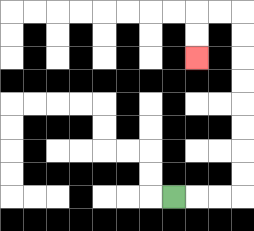{'start': '[7, 8]', 'end': '[8, 2]', 'path_directions': 'R,R,R,U,U,U,U,U,U,U,U,L,L,D,D', 'path_coordinates': '[[7, 8], [8, 8], [9, 8], [10, 8], [10, 7], [10, 6], [10, 5], [10, 4], [10, 3], [10, 2], [10, 1], [10, 0], [9, 0], [8, 0], [8, 1], [8, 2]]'}